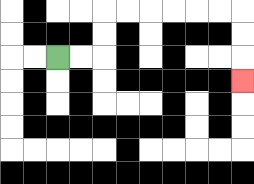{'start': '[2, 2]', 'end': '[10, 3]', 'path_directions': 'R,R,U,U,R,R,R,R,R,R,D,D,D', 'path_coordinates': '[[2, 2], [3, 2], [4, 2], [4, 1], [4, 0], [5, 0], [6, 0], [7, 0], [8, 0], [9, 0], [10, 0], [10, 1], [10, 2], [10, 3]]'}